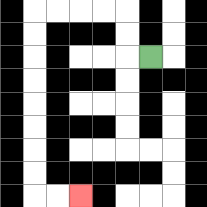{'start': '[6, 2]', 'end': '[3, 8]', 'path_directions': 'L,U,U,L,L,L,L,D,D,D,D,D,D,D,D,R,R', 'path_coordinates': '[[6, 2], [5, 2], [5, 1], [5, 0], [4, 0], [3, 0], [2, 0], [1, 0], [1, 1], [1, 2], [1, 3], [1, 4], [1, 5], [1, 6], [1, 7], [1, 8], [2, 8], [3, 8]]'}